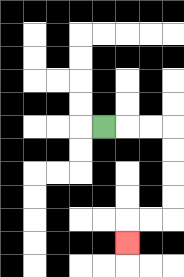{'start': '[4, 5]', 'end': '[5, 10]', 'path_directions': 'R,R,R,D,D,D,D,L,L,D', 'path_coordinates': '[[4, 5], [5, 5], [6, 5], [7, 5], [7, 6], [7, 7], [7, 8], [7, 9], [6, 9], [5, 9], [5, 10]]'}